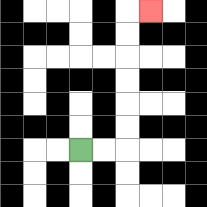{'start': '[3, 6]', 'end': '[6, 0]', 'path_directions': 'R,R,U,U,U,U,U,U,R', 'path_coordinates': '[[3, 6], [4, 6], [5, 6], [5, 5], [5, 4], [5, 3], [5, 2], [5, 1], [5, 0], [6, 0]]'}